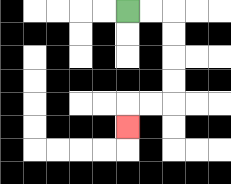{'start': '[5, 0]', 'end': '[5, 5]', 'path_directions': 'R,R,D,D,D,D,L,L,D', 'path_coordinates': '[[5, 0], [6, 0], [7, 0], [7, 1], [7, 2], [7, 3], [7, 4], [6, 4], [5, 4], [5, 5]]'}